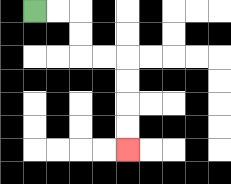{'start': '[1, 0]', 'end': '[5, 6]', 'path_directions': 'R,R,D,D,R,R,D,D,D,D', 'path_coordinates': '[[1, 0], [2, 0], [3, 0], [3, 1], [3, 2], [4, 2], [5, 2], [5, 3], [5, 4], [5, 5], [5, 6]]'}